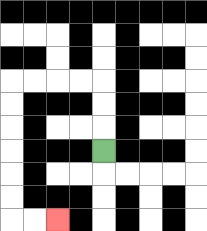{'start': '[4, 6]', 'end': '[2, 9]', 'path_directions': 'U,U,U,L,L,L,L,D,D,D,D,D,D,R,R', 'path_coordinates': '[[4, 6], [4, 5], [4, 4], [4, 3], [3, 3], [2, 3], [1, 3], [0, 3], [0, 4], [0, 5], [0, 6], [0, 7], [0, 8], [0, 9], [1, 9], [2, 9]]'}